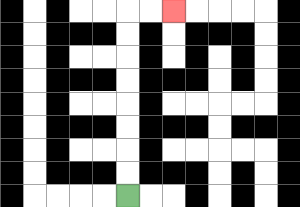{'start': '[5, 8]', 'end': '[7, 0]', 'path_directions': 'U,U,U,U,U,U,U,U,R,R', 'path_coordinates': '[[5, 8], [5, 7], [5, 6], [5, 5], [5, 4], [5, 3], [5, 2], [5, 1], [5, 0], [6, 0], [7, 0]]'}